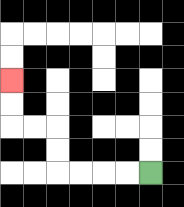{'start': '[6, 7]', 'end': '[0, 3]', 'path_directions': 'L,L,L,L,U,U,L,L,U,U', 'path_coordinates': '[[6, 7], [5, 7], [4, 7], [3, 7], [2, 7], [2, 6], [2, 5], [1, 5], [0, 5], [0, 4], [0, 3]]'}